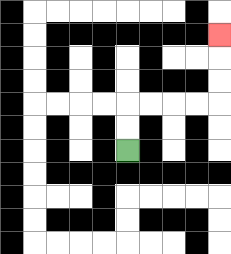{'start': '[5, 6]', 'end': '[9, 1]', 'path_directions': 'U,U,R,R,R,R,U,U,U', 'path_coordinates': '[[5, 6], [5, 5], [5, 4], [6, 4], [7, 4], [8, 4], [9, 4], [9, 3], [9, 2], [9, 1]]'}